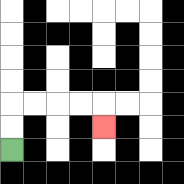{'start': '[0, 6]', 'end': '[4, 5]', 'path_directions': 'U,U,R,R,R,R,D', 'path_coordinates': '[[0, 6], [0, 5], [0, 4], [1, 4], [2, 4], [3, 4], [4, 4], [4, 5]]'}